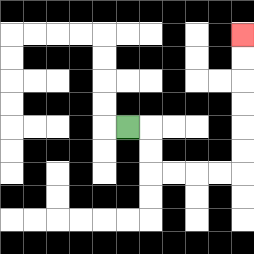{'start': '[5, 5]', 'end': '[10, 1]', 'path_directions': 'R,D,D,R,R,R,R,U,U,U,U,U,U', 'path_coordinates': '[[5, 5], [6, 5], [6, 6], [6, 7], [7, 7], [8, 7], [9, 7], [10, 7], [10, 6], [10, 5], [10, 4], [10, 3], [10, 2], [10, 1]]'}